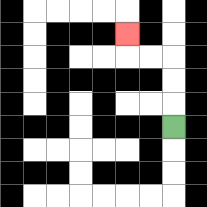{'start': '[7, 5]', 'end': '[5, 1]', 'path_directions': 'U,U,U,L,L,U', 'path_coordinates': '[[7, 5], [7, 4], [7, 3], [7, 2], [6, 2], [5, 2], [5, 1]]'}